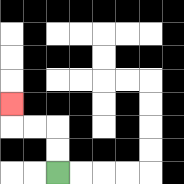{'start': '[2, 7]', 'end': '[0, 4]', 'path_directions': 'U,U,L,L,U', 'path_coordinates': '[[2, 7], [2, 6], [2, 5], [1, 5], [0, 5], [0, 4]]'}